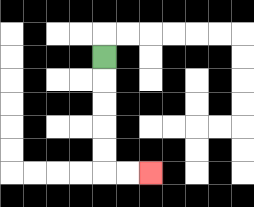{'start': '[4, 2]', 'end': '[6, 7]', 'path_directions': 'D,D,D,D,D,R,R', 'path_coordinates': '[[4, 2], [4, 3], [4, 4], [4, 5], [4, 6], [4, 7], [5, 7], [6, 7]]'}